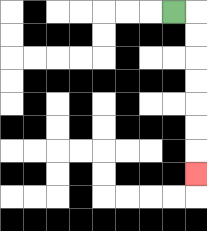{'start': '[7, 0]', 'end': '[8, 7]', 'path_directions': 'R,D,D,D,D,D,D,D', 'path_coordinates': '[[7, 0], [8, 0], [8, 1], [8, 2], [8, 3], [8, 4], [8, 5], [8, 6], [8, 7]]'}